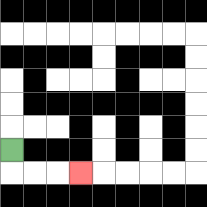{'start': '[0, 6]', 'end': '[3, 7]', 'path_directions': 'D,R,R,R', 'path_coordinates': '[[0, 6], [0, 7], [1, 7], [2, 7], [3, 7]]'}